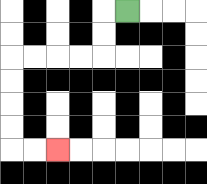{'start': '[5, 0]', 'end': '[2, 6]', 'path_directions': 'L,D,D,L,L,L,L,D,D,D,D,R,R', 'path_coordinates': '[[5, 0], [4, 0], [4, 1], [4, 2], [3, 2], [2, 2], [1, 2], [0, 2], [0, 3], [0, 4], [0, 5], [0, 6], [1, 6], [2, 6]]'}